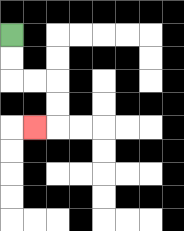{'start': '[0, 1]', 'end': '[1, 5]', 'path_directions': 'D,D,R,R,D,D,L', 'path_coordinates': '[[0, 1], [0, 2], [0, 3], [1, 3], [2, 3], [2, 4], [2, 5], [1, 5]]'}